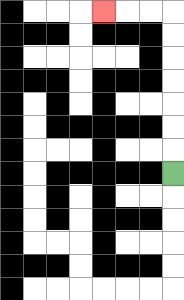{'start': '[7, 7]', 'end': '[4, 0]', 'path_directions': 'U,U,U,U,U,U,U,L,L,L', 'path_coordinates': '[[7, 7], [7, 6], [7, 5], [7, 4], [7, 3], [7, 2], [7, 1], [7, 0], [6, 0], [5, 0], [4, 0]]'}